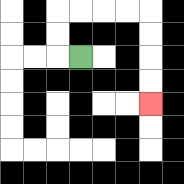{'start': '[3, 2]', 'end': '[6, 4]', 'path_directions': 'L,U,U,R,R,R,R,D,D,D,D', 'path_coordinates': '[[3, 2], [2, 2], [2, 1], [2, 0], [3, 0], [4, 0], [5, 0], [6, 0], [6, 1], [6, 2], [6, 3], [6, 4]]'}